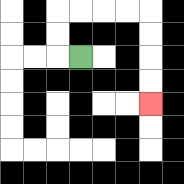{'start': '[3, 2]', 'end': '[6, 4]', 'path_directions': 'L,U,U,R,R,R,R,D,D,D,D', 'path_coordinates': '[[3, 2], [2, 2], [2, 1], [2, 0], [3, 0], [4, 0], [5, 0], [6, 0], [6, 1], [6, 2], [6, 3], [6, 4]]'}